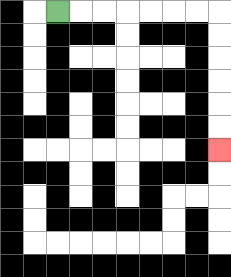{'start': '[2, 0]', 'end': '[9, 6]', 'path_directions': 'R,R,R,R,R,R,R,D,D,D,D,D,D', 'path_coordinates': '[[2, 0], [3, 0], [4, 0], [5, 0], [6, 0], [7, 0], [8, 0], [9, 0], [9, 1], [9, 2], [9, 3], [9, 4], [9, 5], [9, 6]]'}